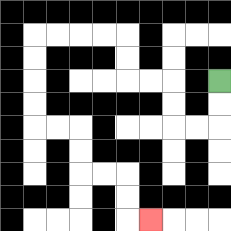{'start': '[9, 3]', 'end': '[6, 9]', 'path_directions': 'D,D,L,L,U,U,L,L,U,U,L,L,L,L,D,D,D,D,R,R,D,D,R,R,D,D,R', 'path_coordinates': '[[9, 3], [9, 4], [9, 5], [8, 5], [7, 5], [7, 4], [7, 3], [6, 3], [5, 3], [5, 2], [5, 1], [4, 1], [3, 1], [2, 1], [1, 1], [1, 2], [1, 3], [1, 4], [1, 5], [2, 5], [3, 5], [3, 6], [3, 7], [4, 7], [5, 7], [5, 8], [5, 9], [6, 9]]'}